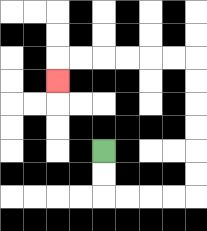{'start': '[4, 6]', 'end': '[2, 3]', 'path_directions': 'D,D,R,R,R,R,U,U,U,U,U,U,L,L,L,L,L,L,D', 'path_coordinates': '[[4, 6], [4, 7], [4, 8], [5, 8], [6, 8], [7, 8], [8, 8], [8, 7], [8, 6], [8, 5], [8, 4], [8, 3], [8, 2], [7, 2], [6, 2], [5, 2], [4, 2], [3, 2], [2, 2], [2, 3]]'}